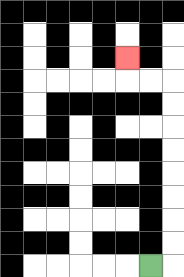{'start': '[6, 11]', 'end': '[5, 2]', 'path_directions': 'R,U,U,U,U,U,U,U,U,L,L,U', 'path_coordinates': '[[6, 11], [7, 11], [7, 10], [7, 9], [7, 8], [7, 7], [7, 6], [7, 5], [7, 4], [7, 3], [6, 3], [5, 3], [5, 2]]'}